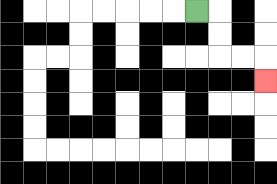{'start': '[8, 0]', 'end': '[11, 3]', 'path_directions': 'R,D,D,R,R,D', 'path_coordinates': '[[8, 0], [9, 0], [9, 1], [9, 2], [10, 2], [11, 2], [11, 3]]'}